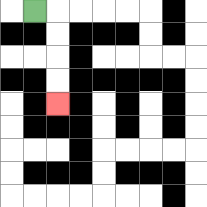{'start': '[1, 0]', 'end': '[2, 4]', 'path_directions': 'R,D,D,D,D', 'path_coordinates': '[[1, 0], [2, 0], [2, 1], [2, 2], [2, 3], [2, 4]]'}